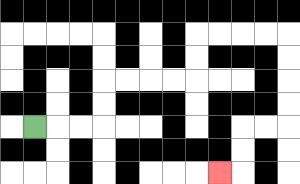{'start': '[1, 5]', 'end': '[9, 7]', 'path_directions': 'R,R,R,U,U,R,R,R,R,U,U,R,R,R,R,D,D,D,D,L,L,D,D,L', 'path_coordinates': '[[1, 5], [2, 5], [3, 5], [4, 5], [4, 4], [4, 3], [5, 3], [6, 3], [7, 3], [8, 3], [8, 2], [8, 1], [9, 1], [10, 1], [11, 1], [12, 1], [12, 2], [12, 3], [12, 4], [12, 5], [11, 5], [10, 5], [10, 6], [10, 7], [9, 7]]'}